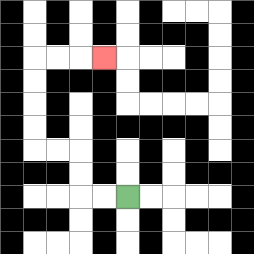{'start': '[5, 8]', 'end': '[4, 2]', 'path_directions': 'L,L,U,U,L,L,U,U,U,U,R,R,R', 'path_coordinates': '[[5, 8], [4, 8], [3, 8], [3, 7], [3, 6], [2, 6], [1, 6], [1, 5], [1, 4], [1, 3], [1, 2], [2, 2], [3, 2], [4, 2]]'}